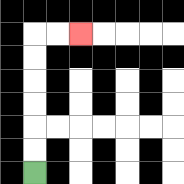{'start': '[1, 7]', 'end': '[3, 1]', 'path_directions': 'U,U,U,U,U,U,R,R', 'path_coordinates': '[[1, 7], [1, 6], [1, 5], [1, 4], [1, 3], [1, 2], [1, 1], [2, 1], [3, 1]]'}